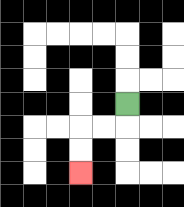{'start': '[5, 4]', 'end': '[3, 7]', 'path_directions': 'D,L,L,D,D', 'path_coordinates': '[[5, 4], [5, 5], [4, 5], [3, 5], [3, 6], [3, 7]]'}